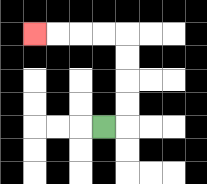{'start': '[4, 5]', 'end': '[1, 1]', 'path_directions': 'R,U,U,U,U,L,L,L,L', 'path_coordinates': '[[4, 5], [5, 5], [5, 4], [5, 3], [5, 2], [5, 1], [4, 1], [3, 1], [2, 1], [1, 1]]'}